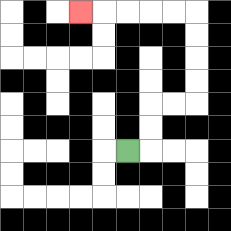{'start': '[5, 6]', 'end': '[3, 0]', 'path_directions': 'R,U,U,R,R,U,U,U,U,L,L,L,L,L', 'path_coordinates': '[[5, 6], [6, 6], [6, 5], [6, 4], [7, 4], [8, 4], [8, 3], [8, 2], [8, 1], [8, 0], [7, 0], [6, 0], [5, 0], [4, 0], [3, 0]]'}